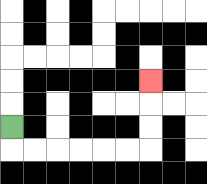{'start': '[0, 5]', 'end': '[6, 3]', 'path_directions': 'D,R,R,R,R,R,R,U,U,U', 'path_coordinates': '[[0, 5], [0, 6], [1, 6], [2, 6], [3, 6], [4, 6], [5, 6], [6, 6], [6, 5], [6, 4], [6, 3]]'}